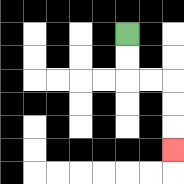{'start': '[5, 1]', 'end': '[7, 6]', 'path_directions': 'D,D,R,R,D,D,D', 'path_coordinates': '[[5, 1], [5, 2], [5, 3], [6, 3], [7, 3], [7, 4], [7, 5], [7, 6]]'}